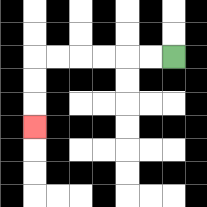{'start': '[7, 2]', 'end': '[1, 5]', 'path_directions': 'L,L,L,L,L,L,D,D,D', 'path_coordinates': '[[7, 2], [6, 2], [5, 2], [4, 2], [3, 2], [2, 2], [1, 2], [1, 3], [1, 4], [1, 5]]'}